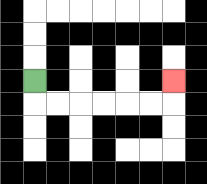{'start': '[1, 3]', 'end': '[7, 3]', 'path_directions': 'D,R,R,R,R,R,R,U', 'path_coordinates': '[[1, 3], [1, 4], [2, 4], [3, 4], [4, 4], [5, 4], [6, 4], [7, 4], [7, 3]]'}